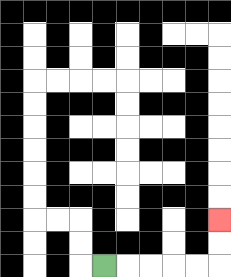{'start': '[4, 11]', 'end': '[9, 9]', 'path_directions': 'R,R,R,R,R,U,U', 'path_coordinates': '[[4, 11], [5, 11], [6, 11], [7, 11], [8, 11], [9, 11], [9, 10], [9, 9]]'}